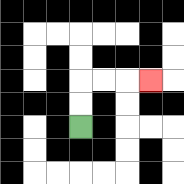{'start': '[3, 5]', 'end': '[6, 3]', 'path_directions': 'U,U,R,R,R', 'path_coordinates': '[[3, 5], [3, 4], [3, 3], [4, 3], [5, 3], [6, 3]]'}